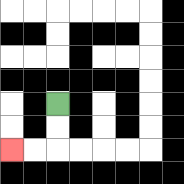{'start': '[2, 4]', 'end': '[0, 6]', 'path_directions': 'D,D,L,L', 'path_coordinates': '[[2, 4], [2, 5], [2, 6], [1, 6], [0, 6]]'}